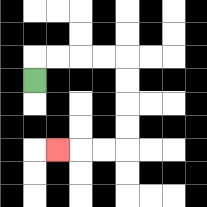{'start': '[1, 3]', 'end': '[2, 6]', 'path_directions': 'U,R,R,R,R,D,D,D,D,L,L,L', 'path_coordinates': '[[1, 3], [1, 2], [2, 2], [3, 2], [4, 2], [5, 2], [5, 3], [5, 4], [5, 5], [5, 6], [4, 6], [3, 6], [2, 6]]'}